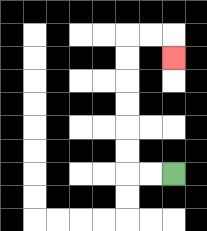{'start': '[7, 7]', 'end': '[7, 2]', 'path_directions': 'L,L,U,U,U,U,U,U,R,R,D', 'path_coordinates': '[[7, 7], [6, 7], [5, 7], [5, 6], [5, 5], [5, 4], [5, 3], [5, 2], [5, 1], [6, 1], [7, 1], [7, 2]]'}